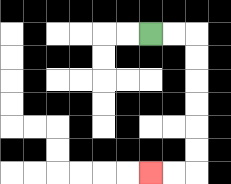{'start': '[6, 1]', 'end': '[6, 7]', 'path_directions': 'R,R,D,D,D,D,D,D,L,L', 'path_coordinates': '[[6, 1], [7, 1], [8, 1], [8, 2], [8, 3], [8, 4], [8, 5], [8, 6], [8, 7], [7, 7], [6, 7]]'}